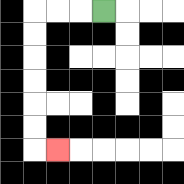{'start': '[4, 0]', 'end': '[2, 6]', 'path_directions': 'L,L,L,D,D,D,D,D,D,R', 'path_coordinates': '[[4, 0], [3, 0], [2, 0], [1, 0], [1, 1], [1, 2], [1, 3], [1, 4], [1, 5], [1, 6], [2, 6]]'}